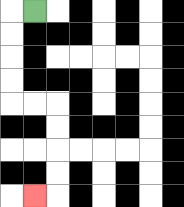{'start': '[1, 0]', 'end': '[1, 8]', 'path_directions': 'L,D,D,D,D,R,R,D,D,D,D,L', 'path_coordinates': '[[1, 0], [0, 0], [0, 1], [0, 2], [0, 3], [0, 4], [1, 4], [2, 4], [2, 5], [2, 6], [2, 7], [2, 8], [1, 8]]'}